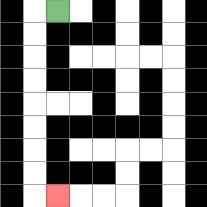{'start': '[2, 0]', 'end': '[2, 8]', 'path_directions': 'L,D,D,D,D,D,D,D,D,R', 'path_coordinates': '[[2, 0], [1, 0], [1, 1], [1, 2], [1, 3], [1, 4], [1, 5], [1, 6], [1, 7], [1, 8], [2, 8]]'}